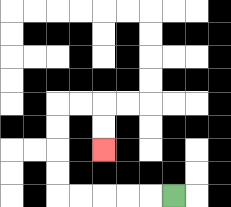{'start': '[7, 8]', 'end': '[4, 6]', 'path_directions': 'L,L,L,L,L,U,U,U,U,R,R,D,D', 'path_coordinates': '[[7, 8], [6, 8], [5, 8], [4, 8], [3, 8], [2, 8], [2, 7], [2, 6], [2, 5], [2, 4], [3, 4], [4, 4], [4, 5], [4, 6]]'}